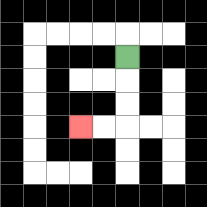{'start': '[5, 2]', 'end': '[3, 5]', 'path_directions': 'D,D,D,L,L', 'path_coordinates': '[[5, 2], [5, 3], [5, 4], [5, 5], [4, 5], [3, 5]]'}